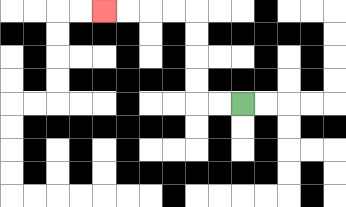{'start': '[10, 4]', 'end': '[4, 0]', 'path_directions': 'L,L,U,U,U,U,L,L,L,L', 'path_coordinates': '[[10, 4], [9, 4], [8, 4], [8, 3], [8, 2], [8, 1], [8, 0], [7, 0], [6, 0], [5, 0], [4, 0]]'}